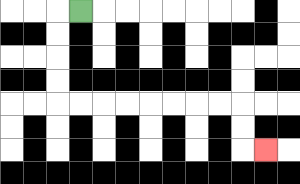{'start': '[3, 0]', 'end': '[11, 6]', 'path_directions': 'L,D,D,D,D,R,R,R,R,R,R,R,R,D,D,R', 'path_coordinates': '[[3, 0], [2, 0], [2, 1], [2, 2], [2, 3], [2, 4], [3, 4], [4, 4], [5, 4], [6, 4], [7, 4], [8, 4], [9, 4], [10, 4], [10, 5], [10, 6], [11, 6]]'}